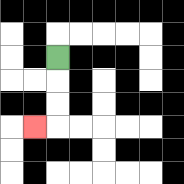{'start': '[2, 2]', 'end': '[1, 5]', 'path_directions': 'D,D,D,L', 'path_coordinates': '[[2, 2], [2, 3], [2, 4], [2, 5], [1, 5]]'}